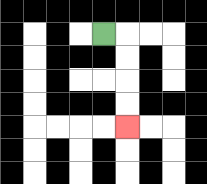{'start': '[4, 1]', 'end': '[5, 5]', 'path_directions': 'R,D,D,D,D', 'path_coordinates': '[[4, 1], [5, 1], [5, 2], [5, 3], [5, 4], [5, 5]]'}